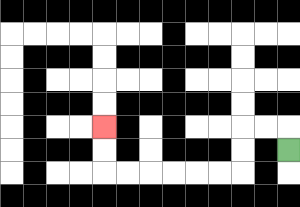{'start': '[12, 6]', 'end': '[4, 5]', 'path_directions': 'U,L,L,D,D,L,L,L,L,L,L,U,U', 'path_coordinates': '[[12, 6], [12, 5], [11, 5], [10, 5], [10, 6], [10, 7], [9, 7], [8, 7], [7, 7], [6, 7], [5, 7], [4, 7], [4, 6], [4, 5]]'}